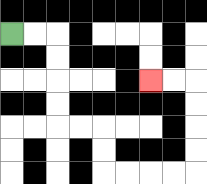{'start': '[0, 1]', 'end': '[6, 3]', 'path_directions': 'R,R,D,D,D,D,R,R,D,D,R,R,R,R,U,U,U,U,L,L', 'path_coordinates': '[[0, 1], [1, 1], [2, 1], [2, 2], [2, 3], [2, 4], [2, 5], [3, 5], [4, 5], [4, 6], [4, 7], [5, 7], [6, 7], [7, 7], [8, 7], [8, 6], [8, 5], [8, 4], [8, 3], [7, 3], [6, 3]]'}